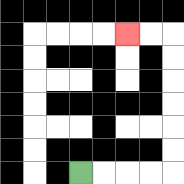{'start': '[3, 7]', 'end': '[5, 1]', 'path_directions': 'R,R,R,R,U,U,U,U,U,U,L,L', 'path_coordinates': '[[3, 7], [4, 7], [5, 7], [6, 7], [7, 7], [7, 6], [7, 5], [7, 4], [7, 3], [7, 2], [7, 1], [6, 1], [5, 1]]'}